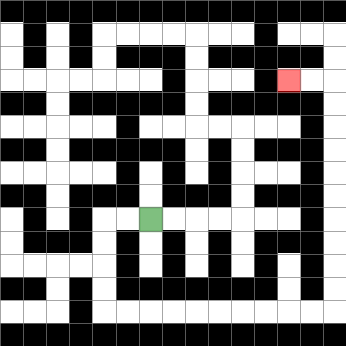{'start': '[6, 9]', 'end': '[12, 3]', 'path_directions': 'L,L,D,D,D,D,R,R,R,R,R,R,R,R,R,R,U,U,U,U,U,U,U,U,U,U,L,L', 'path_coordinates': '[[6, 9], [5, 9], [4, 9], [4, 10], [4, 11], [4, 12], [4, 13], [5, 13], [6, 13], [7, 13], [8, 13], [9, 13], [10, 13], [11, 13], [12, 13], [13, 13], [14, 13], [14, 12], [14, 11], [14, 10], [14, 9], [14, 8], [14, 7], [14, 6], [14, 5], [14, 4], [14, 3], [13, 3], [12, 3]]'}